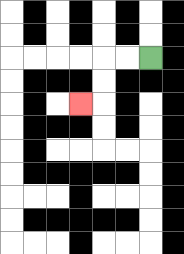{'start': '[6, 2]', 'end': '[3, 4]', 'path_directions': 'L,L,D,D,L', 'path_coordinates': '[[6, 2], [5, 2], [4, 2], [4, 3], [4, 4], [3, 4]]'}